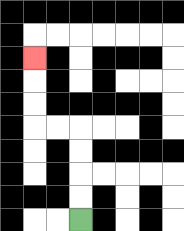{'start': '[3, 9]', 'end': '[1, 2]', 'path_directions': 'U,U,U,U,L,L,U,U,U', 'path_coordinates': '[[3, 9], [3, 8], [3, 7], [3, 6], [3, 5], [2, 5], [1, 5], [1, 4], [1, 3], [1, 2]]'}